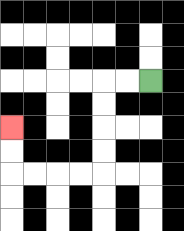{'start': '[6, 3]', 'end': '[0, 5]', 'path_directions': 'L,L,D,D,D,D,L,L,L,L,U,U', 'path_coordinates': '[[6, 3], [5, 3], [4, 3], [4, 4], [4, 5], [4, 6], [4, 7], [3, 7], [2, 7], [1, 7], [0, 7], [0, 6], [0, 5]]'}